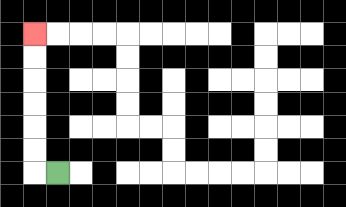{'start': '[2, 7]', 'end': '[1, 1]', 'path_directions': 'L,U,U,U,U,U,U', 'path_coordinates': '[[2, 7], [1, 7], [1, 6], [1, 5], [1, 4], [1, 3], [1, 2], [1, 1]]'}